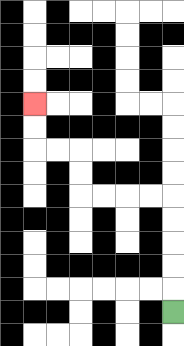{'start': '[7, 13]', 'end': '[1, 4]', 'path_directions': 'U,U,U,U,U,L,L,L,L,U,U,L,L,U,U', 'path_coordinates': '[[7, 13], [7, 12], [7, 11], [7, 10], [7, 9], [7, 8], [6, 8], [5, 8], [4, 8], [3, 8], [3, 7], [3, 6], [2, 6], [1, 6], [1, 5], [1, 4]]'}